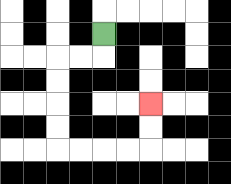{'start': '[4, 1]', 'end': '[6, 4]', 'path_directions': 'D,L,L,D,D,D,D,R,R,R,R,U,U', 'path_coordinates': '[[4, 1], [4, 2], [3, 2], [2, 2], [2, 3], [2, 4], [2, 5], [2, 6], [3, 6], [4, 6], [5, 6], [6, 6], [6, 5], [6, 4]]'}